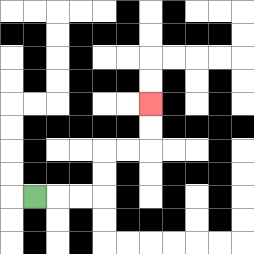{'start': '[1, 8]', 'end': '[6, 4]', 'path_directions': 'R,R,R,U,U,R,R,U,U', 'path_coordinates': '[[1, 8], [2, 8], [3, 8], [4, 8], [4, 7], [4, 6], [5, 6], [6, 6], [6, 5], [6, 4]]'}